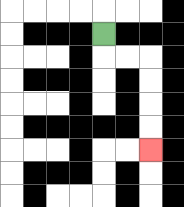{'start': '[4, 1]', 'end': '[6, 6]', 'path_directions': 'D,R,R,D,D,D,D', 'path_coordinates': '[[4, 1], [4, 2], [5, 2], [6, 2], [6, 3], [6, 4], [6, 5], [6, 6]]'}